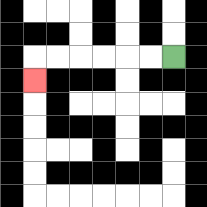{'start': '[7, 2]', 'end': '[1, 3]', 'path_directions': 'L,L,L,L,L,L,D', 'path_coordinates': '[[7, 2], [6, 2], [5, 2], [4, 2], [3, 2], [2, 2], [1, 2], [1, 3]]'}